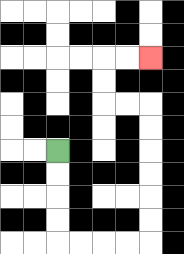{'start': '[2, 6]', 'end': '[6, 2]', 'path_directions': 'D,D,D,D,R,R,R,R,U,U,U,U,U,U,L,L,U,U,R,R', 'path_coordinates': '[[2, 6], [2, 7], [2, 8], [2, 9], [2, 10], [3, 10], [4, 10], [5, 10], [6, 10], [6, 9], [6, 8], [6, 7], [6, 6], [6, 5], [6, 4], [5, 4], [4, 4], [4, 3], [4, 2], [5, 2], [6, 2]]'}